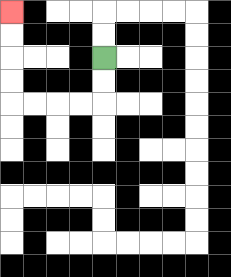{'start': '[4, 2]', 'end': '[0, 0]', 'path_directions': 'D,D,L,L,L,L,U,U,U,U', 'path_coordinates': '[[4, 2], [4, 3], [4, 4], [3, 4], [2, 4], [1, 4], [0, 4], [0, 3], [0, 2], [0, 1], [0, 0]]'}